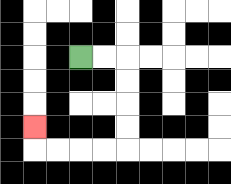{'start': '[3, 2]', 'end': '[1, 5]', 'path_directions': 'R,R,D,D,D,D,L,L,L,L,U', 'path_coordinates': '[[3, 2], [4, 2], [5, 2], [5, 3], [5, 4], [5, 5], [5, 6], [4, 6], [3, 6], [2, 6], [1, 6], [1, 5]]'}